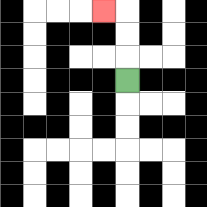{'start': '[5, 3]', 'end': '[4, 0]', 'path_directions': 'U,U,U,L', 'path_coordinates': '[[5, 3], [5, 2], [5, 1], [5, 0], [4, 0]]'}